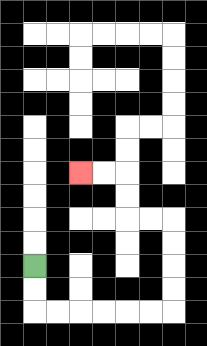{'start': '[1, 11]', 'end': '[3, 7]', 'path_directions': 'D,D,R,R,R,R,R,R,U,U,U,U,L,L,U,U,L,L', 'path_coordinates': '[[1, 11], [1, 12], [1, 13], [2, 13], [3, 13], [4, 13], [5, 13], [6, 13], [7, 13], [7, 12], [7, 11], [7, 10], [7, 9], [6, 9], [5, 9], [5, 8], [5, 7], [4, 7], [3, 7]]'}